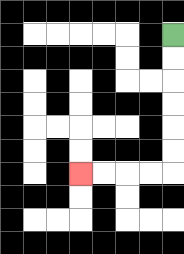{'start': '[7, 1]', 'end': '[3, 7]', 'path_directions': 'D,D,D,D,D,D,L,L,L,L', 'path_coordinates': '[[7, 1], [7, 2], [7, 3], [7, 4], [7, 5], [7, 6], [7, 7], [6, 7], [5, 7], [4, 7], [3, 7]]'}